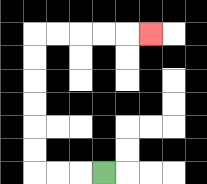{'start': '[4, 7]', 'end': '[6, 1]', 'path_directions': 'L,L,L,U,U,U,U,U,U,R,R,R,R,R', 'path_coordinates': '[[4, 7], [3, 7], [2, 7], [1, 7], [1, 6], [1, 5], [1, 4], [1, 3], [1, 2], [1, 1], [2, 1], [3, 1], [4, 1], [5, 1], [6, 1]]'}